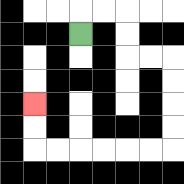{'start': '[3, 1]', 'end': '[1, 4]', 'path_directions': 'U,R,R,D,D,R,R,D,D,D,D,L,L,L,L,L,L,U,U', 'path_coordinates': '[[3, 1], [3, 0], [4, 0], [5, 0], [5, 1], [5, 2], [6, 2], [7, 2], [7, 3], [7, 4], [7, 5], [7, 6], [6, 6], [5, 6], [4, 6], [3, 6], [2, 6], [1, 6], [1, 5], [1, 4]]'}